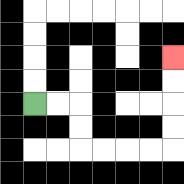{'start': '[1, 4]', 'end': '[7, 2]', 'path_directions': 'R,R,D,D,R,R,R,R,U,U,U,U', 'path_coordinates': '[[1, 4], [2, 4], [3, 4], [3, 5], [3, 6], [4, 6], [5, 6], [6, 6], [7, 6], [7, 5], [7, 4], [7, 3], [7, 2]]'}